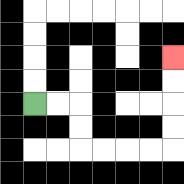{'start': '[1, 4]', 'end': '[7, 2]', 'path_directions': 'R,R,D,D,R,R,R,R,U,U,U,U', 'path_coordinates': '[[1, 4], [2, 4], [3, 4], [3, 5], [3, 6], [4, 6], [5, 6], [6, 6], [7, 6], [7, 5], [7, 4], [7, 3], [7, 2]]'}